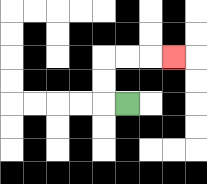{'start': '[5, 4]', 'end': '[7, 2]', 'path_directions': 'L,U,U,R,R,R', 'path_coordinates': '[[5, 4], [4, 4], [4, 3], [4, 2], [5, 2], [6, 2], [7, 2]]'}